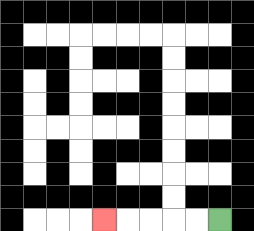{'start': '[9, 9]', 'end': '[4, 9]', 'path_directions': 'L,L,L,L,L', 'path_coordinates': '[[9, 9], [8, 9], [7, 9], [6, 9], [5, 9], [4, 9]]'}